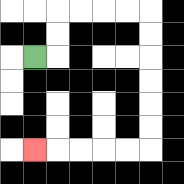{'start': '[1, 2]', 'end': '[1, 6]', 'path_directions': 'R,U,U,R,R,R,R,D,D,D,D,D,D,L,L,L,L,L', 'path_coordinates': '[[1, 2], [2, 2], [2, 1], [2, 0], [3, 0], [4, 0], [5, 0], [6, 0], [6, 1], [6, 2], [6, 3], [6, 4], [6, 5], [6, 6], [5, 6], [4, 6], [3, 6], [2, 6], [1, 6]]'}